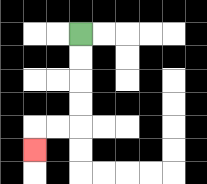{'start': '[3, 1]', 'end': '[1, 6]', 'path_directions': 'D,D,D,D,L,L,D', 'path_coordinates': '[[3, 1], [3, 2], [3, 3], [3, 4], [3, 5], [2, 5], [1, 5], [1, 6]]'}